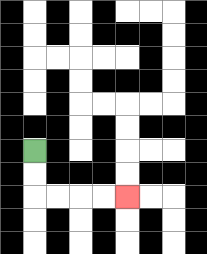{'start': '[1, 6]', 'end': '[5, 8]', 'path_directions': 'D,D,R,R,R,R', 'path_coordinates': '[[1, 6], [1, 7], [1, 8], [2, 8], [3, 8], [4, 8], [5, 8]]'}